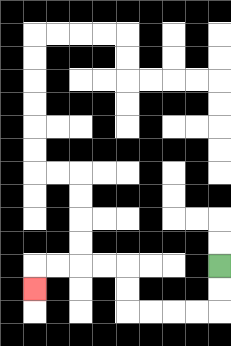{'start': '[9, 11]', 'end': '[1, 12]', 'path_directions': 'D,D,L,L,L,L,U,U,L,L,L,L,D', 'path_coordinates': '[[9, 11], [9, 12], [9, 13], [8, 13], [7, 13], [6, 13], [5, 13], [5, 12], [5, 11], [4, 11], [3, 11], [2, 11], [1, 11], [1, 12]]'}